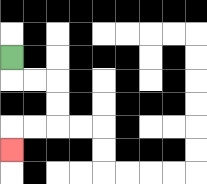{'start': '[0, 2]', 'end': '[0, 6]', 'path_directions': 'D,R,R,D,D,L,L,D', 'path_coordinates': '[[0, 2], [0, 3], [1, 3], [2, 3], [2, 4], [2, 5], [1, 5], [0, 5], [0, 6]]'}